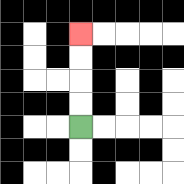{'start': '[3, 5]', 'end': '[3, 1]', 'path_directions': 'U,U,U,U', 'path_coordinates': '[[3, 5], [3, 4], [3, 3], [3, 2], [3, 1]]'}